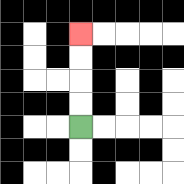{'start': '[3, 5]', 'end': '[3, 1]', 'path_directions': 'U,U,U,U', 'path_coordinates': '[[3, 5], [3, 4], [3, 3], [3, 2], [3, 1]]'}